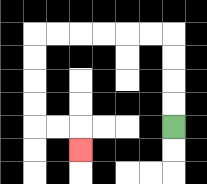{'start': '[7, 5]', 'end': '[3, 6]', 'path_directions': 'U,U,U,U,L,L,L,L,L,L,D,D,D,D,R,R,D', 'path_coordinates': '[[7, 5], [7, 4], [7, 3], [7, 2], [7, 1], [6, 1], [5, 1], [4, 1], [3, 1], [2, 1], [1, 1], [1, 2], [1, 3], [1, 4], [1, 5], [2, 5], [3, 5], [3, 6]]'}